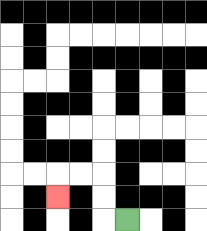{'start': '[5, 9]', 'end': '[2, 8]', 'path_directions': 'L,U,U,L,L,D', 'path_coordinates': '[[5, 9], [4, 9], [4, 8], [4, 7], [3, 7], [2, 7], [2, 8]]'}